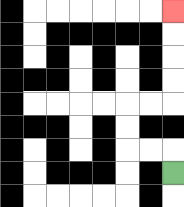{'start': '[7, 7]', 'end': '[7, 0]', 'path_directions': 'U,L,L,U,U,R,R,U,U,U,U', 'path_coordinates': '[[7, 7], [7, 6], [6, 6], [5, 6], [5, 5], [5, 4], [6, 4], [7, 4], [7, 3], [7, 2], [7, 1], [7, 0]]'}